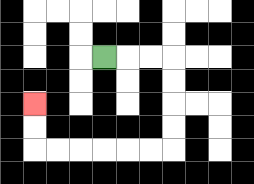{'start': '[4, 2]', 'end': '[1, 4]', 'path_directions': 'R,R,R,D,D,D,D,L,L,L,L,L,L,U,U', 'path_coordinates': '[[4, 2], [5, 2], [6, 2], [7, 2], [7, 3], [7, 4], [7, 5], [7, 6], [6, 6], [5, 6], [4, 6], [3, 6], [2, 6], [1, 6], [1, 5], [1, 4]]'}